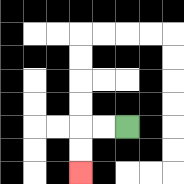{'start': '[5, 5]', 'end': '[3, 7]', 'path_directions': 'L,L,D,D', 'path_coordinates': '[[5, 5], [4, 5], [3, 5], [3, 6], [3, 7]]'}